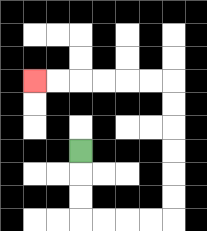{'start': '[3, 6]', 'end': '[1, 3]', 'path_directions': 'D,D,D,R,R,R,R,U,U,U,U,U,U,L,L,L,L,L,L', 'path_coordinates': '[[3, 6], [3, 7], [3, 8], [3, 9], [4, 9], [5, 9], [6, 9], [7, 9], [7, 8], [7, 7], [7, 6], [7, 5], [7, 4], [7, 3], [6, 3], [5, 3], [4, 3], [3, 3], [2, 3], [1, 3]]'}